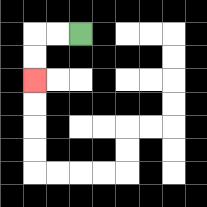{'start': '[3, 1]', 'end': '[1, 3]', 'path_directions': 'L,L,D,D', 'path_coordinates': '[[3, 1], [2, 1], [1, 1], [1, 2], [1, 3]]'}